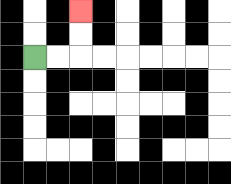{'start': '[1, 2]', 'end': '[3, 0]', 'path_directions': 'R,R,U,U', 'path_coordinates': '[[1, 2], [2, 2], [3, 2], [3, 1], [3, 0]]'}